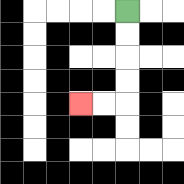{'start': '[5, 0]', 'end': '[3, 4]', 'path_directions': 'D,D,D,D,L,L', 'path_coordinates': '[[5, 0], [5, 1], [5, 2], [5, 3], [5, 4], [4, 4], [3, 4]]'}